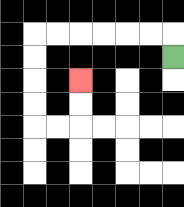{'start': '[7, 2]', 'end': '[3, 3]', 'path_directions': 'U,L,L,L,L,L,L,D,D,D,D,R,R,U,U', 'path_coordinates': '[[7, 2], [7, 1], [6, 1], [5, 1], [4, 1], [3, 1], [2, 1], [1, 1], [1, 2], [1, 3], [1, 4], [1, 5], [2, 5], [3, 5], [3, 4], [3, 3]]'}